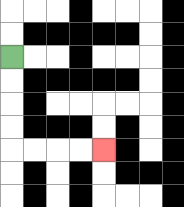{'start': '[0, 2]', 'end': '[4, 6]', 'path_directions': 'D,D,D,D,R,R,R,R', 'path_coordinates': '[[0, 2], [0, 3], [0, 4], [0, 5], [0, 6], [1, 6], [2, 6], [3, 6], [4, 6]]'}